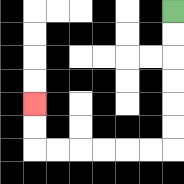{'start': '[7, 0]', 'end': '[1, 4]', 'path_directions': 'D,D,D,D,D,D,L,L,L,L,L,L,U,U', 'path_coordinates': '[[7, 0], [7, 1], [7, 2], [7, 3], [7, 4], [7, 5], [7, 6], [6, 6], [5, 6], [4, 6], [3, 6], [2, 6], [1, 6], [1, 5], [1, 4]]'}